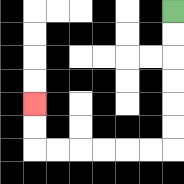{'start': '[7, 0]', 'end': '[1, 4]', 'path_directions': 'D,D,D,D,D,D,L,L,L,L,L,L,U,U', 'path_coordinates': '[[7, 0], [7, 1], [7, 2], [7, 3], [7, 4], [7, 5], [7, 6], [6, 6], [5, 6], [4, 6], [3, 6], [2, 6], [1, 6], [1, 5], [1, 4]]'}